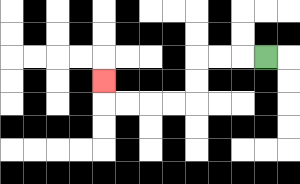{'start': '[11, 2]', 'end': '[4, 3]', 'path_directions': 'L,L,L,D,D,L,L,L,L,U', 'path_coordinates': '[[11, 2], [10, 2], [9, 2], [8, 2], [8, 3], [8, 4], [7, 4], [6, 4], [5, 4], [4, 4], [4, 3]]'}